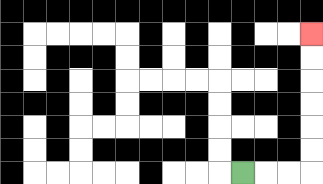{'start': '[10, 7]', 'end': '[13, 1]', 'path_directions': 'R,R,R,U,U,U,U,U,U', 'path_coordinates': '[[10, 7], [11, 7], [12, 7], [13, 7], [13, 6], [13, 5], [13, 4], [13, 3], [13, 2], [13, 1]]'}